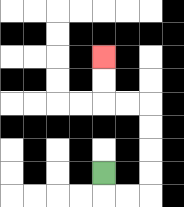{'start': '[4, 7]', 'end': '[4, 2]', 'path_directions': 'D,R,R,U,U,U,U,L,L,U,U', 'path_coordinates': '[[4, 7], [4, 8], [5, 8], [6, 8], [6, 7], [6, 6], [6, 5], [6, 4], [5, 4], [4, 4], [4, 3], [4, 2]]'}